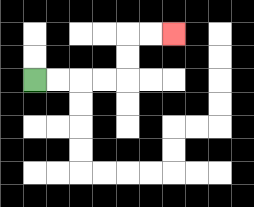{'start': '[1, 3]', 'end': '[7, 1]', 'path_directions': 'R,R,R,R,U,U,R,R', 'path_coordinates': '[[1, 3], [2, 3], [3, 3], [4, 3], [5, 3], [5, 2], [5, 1], [6, 1], [7, 1]]'}